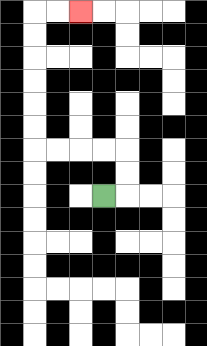{'start': '[4, 8]', 'end': '[3, 0]', 'path_directions': 'R,U,U,L,L,L,L,U,U,U,U,U,U,R,R', 'path_coordinates': '[[4, 8], [5, 8], [5, 7], [5, 6], [4, 6], [3, 6], [2, 6], [1, 6], [1, 5], [1, 4], [1, 3], [1, 2], [1, 1], [1, 0], [2, 0], [3, 0]]'}